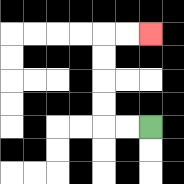{'start': '[6, 5]', 'end': '[6, 1]', 'path_directions': 'L,L,U,U,U,U,R,R', 'path_coordinates': '[[6, 5], [5, 5], [4, 5], [4, 4], [4, 3], [4, 2], [4, 1], [5, 1], [6, 1]]'}